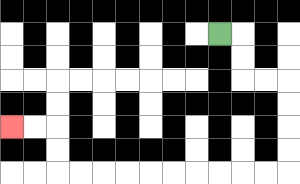{'start': '[9, 1]', 'end': '[0, 5]', 'path_directions': 'R,D,D,R,R,D,D,D,D,L,L,L,L,L,L,L,L,L,L,U,U,L,L', 'path_coordinates': '[[9, 1], [10, 1], [10, 2], [10, 3], [11, 3], [12, 3], [12, 4], [12, 5], [12, 6], [12, 7], [11, 7], [10, 7], [9, 7], [8, 7], [7, 7], [6, 7], [5, 7], [4, 7], [3, 7], [2, 7], [2, 6], [2, 5], [1, 5], [0, 5]]'}